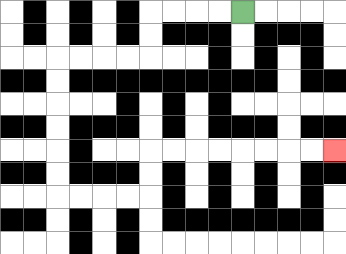{'start': '[10, 0]', 'end': '[14, 6]', 'path_directions': 'L,L,L,L,D,D,L,L,L,L,D,D,D,D,D,D,R,R,R,R,U,U,R,R,R,R,R,R,R,R', 'path_coordinates': '[[10, 0], [9, 0], [8, 0], [7, 0], [6, 0], [6, 1], [6, 2], [5, 2], [4, 2], [3, 2], [2, 2], [2, 3], [2, 4], [2, 5], [2, 6], [2, 7], [2, 8], [3, 8], [4, 8], [5, 8], [6, 8], [6, 7], [6, 6], [7, 6], [8, 6], [9, 6], [10, 6], [11, 6], [12, 6], [13, 6], [14, 6]]'}